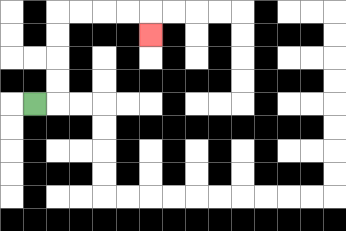{'start': '[1, 4]', 'end': '[6, 1]', 'path_directions': 'R,U,U,U,U,R,R,R,R,D', 'path_coordinates': '[[1, 4], [2, 4], [2, 3], [2, 2], [2, 1], [2, 0], [3, 0], [4, 0], [5, 0], [6, 0], [6, 1]]'}